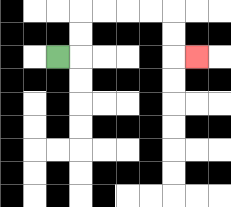{'start': '[2, 2]', 'end': '[8, 2]', 'path_directions': 'R,U,U,R,R,R,R,D,D,R', 'path_coordinates': '[[2, 2], [3, 2], [3, 1], [3, 0], [4, 0], [5, 0], [6, 0], [7, 0], [7, 1], [7, 2], [8, 2]]'}